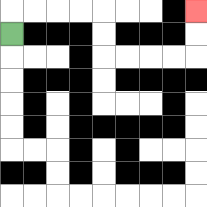{'start': '[0, 1]', 'end': '[8, 0]', 'path_directions': 'U,R,R,R,R,D,D,R,R,R,R,U,U', 'path_coordinates': '[[0, 1], [0, 0], [1, 0], [2, 0], [3, 0], [4, 0], [4, 1], [4, 2], [5, 2], [6, 2], [7, 2], [8, 2], [8, 1], [8, 0]]'}